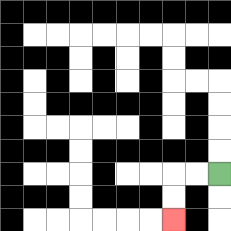{'start': '[9, 7]', 'end': '[7, 9]', 'path_directions': 'L,L,D,D', 'path_coordinates': '[[9, 7], [8, 7], [7, 7], [7, 8], [7, 9]]'}